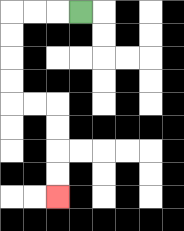{'start': '[3, 0]', 'end': '[2, 8]', 'path_directions': 'L,L,L,D,D,D,D,R,R,D,D,D,D', 'path_coordinates': '[[3, 0], [2, 0], [1, 0], [0, 0], [0, 1], [0, 2], [0, 3], [0, 4], [1, 4], [2, 4], [2, 5], [2, 6], [2, 7], [2, 8]]'}